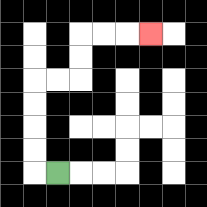{'start': '[2, 7]', 'end': '[6, 1]', 'path_directions': 'L,U,U,U,U,R,R,U,U,R,R,R', 'path_coordinates': '[[2, 7], [1, 7], [1, 6], [1, 5], [1, 4], [1, 3], [2, 3], [3, 3], [3, 2], [3, 1], [4, 1], [5, 1], [6, 1]]'}